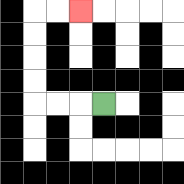{'start': '[4, 4]', 'end': '[3, 0]', 'path_directions': 'L,L,L,U,U,U,U,R,R', 'path_coordinates': '[[4, 4], [3, 4], [2, 4], [1, 4], [1, 3], [1, 2], [1, 1], [1, 0], [2, 0], [3, 0]]'}